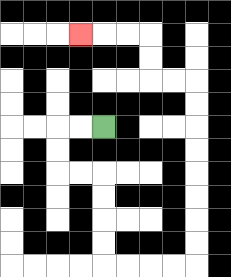{'start': '[4, 5]', 'end': '[3, 1]', 'path_directions': 'L,L,D,D,R,R,D,D,D,D,R,R,R,R,U,U,U,U,U,U,U,U,L,L,U,U,L,L,L', 'path_coordinates': '[[4, 5], [3, 5], [2, 5], [2, 6], [2, 7], [3, 7], [4, 7], [4, 8], [4, 9], [4, 10], [4, 11], [5, 11], [6, 11], [7, 11], [8, 11], [8, 10], [8, 9], [8, 8], [8, 7], [8, 6], [8, 5], [8, 4], [8, 3], [7, 3], [6, 3], [6, 2], [6, 1], [5, 1], [4, 1], [3, 1]]'}